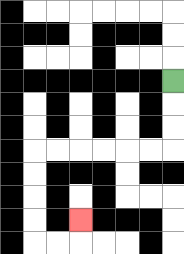{'start': '[7, 3]', 'end': '[3, 9]', 'path_directions': 'D,D,D,L,L,L,L,L,L,D,D,D,D,R,R,U', 'path_coordinates': '[[7, 3], [7, 4], [7, 5], [7, 6], [6, 6], [5, 6], [4, 6], [3, 6], [2, 6], [1, 6], [1, 7], [1, 8], [1, 9], [1, 10], [2, 10], [3, 10], [3, 9]]'}